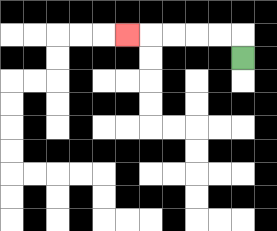{'start': '[10, 2]', 'end': '[5, 1]', 'path_directions': 'U,L,L,L,L,L', 'path_coordinates': '[[10, 2], [10, 1], [9, 1], [8, 1], [7, 1], [6, 1], [5, 1]]'}